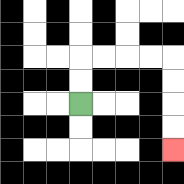{'start': '[3, 4]', 'end': '[7, 6]', 'path_directions': 'U,U,R,R,R,R,D,D,D,D', 'path_coordinates': '[[3, 4], [3, 3], [3, 2], [4, 2], [5, 2], [6, 2], [7, 2], [7, 3], [7, 4], [7, 5], [7, 6]]'}